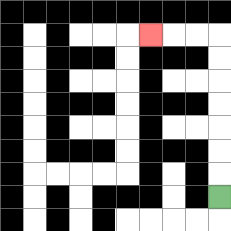{'start': '[9, 8]', 'end': '[6, 1]', 'path_directions': 'U,U,U,U,U,U,U,L,L,L', 'path_coordinates': '[[9, 8], [9, 7], [9, 6], [9, 5], [9, 4], [9, 3], [9, 2], [9, 1], [8, 1], [7, 1], [6, 1]]'}